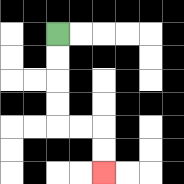{'start': '[2, 1]', 'end': '[4, 7]', 'path_directions': 'D,D,D,D,R,R,D,D', 'path_coordinates': '[[2, 1], [2, 2], [2, 3], [2, 4], [2, 5], [3, 5], [4, 5], [4, 6], [4, 7]]'}